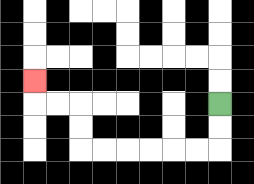{'start': '[9, 4]', 'end': '[1, 3]', 'path_directions': 'D,D,L,L,L,L,L,L,U,U,L,L,U', 'path_coordinates': '[[9, 4], [9, 5], [9, 6], [8, 6], [7, 6], [6, 6], [5, 6], [4, 6], [3, 6], [3, 5], [3, 4], [2, 4], [1, 4], [1, 3]]'}